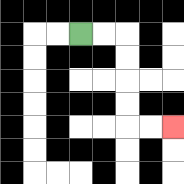{'start': '[3, 1]', 'end': '[7, 5]', 'path_directions': 'R,R,D,D,D,D,R,R', 'path_coordinates': '[[3, 1], [4, 1], [5, 1], [5, 2], [5, 3], [5, 4], [5, 5], [6, 5], [7, 5]]'}